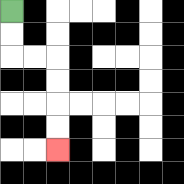{'start': '[0, 0]', 'end': '[2, 6]', 'path_directions': 'D,D,R,R,D,D,D,D', 'path_coordinates': '[[0, 0], [0, 1], [0, 2], [1, 2], [2, 2], [2, 3], [2, 4], [2, 5], [2, 6]]'}